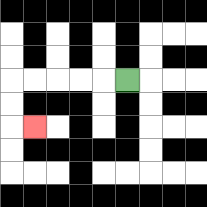{'start': '[5, 3]', 'end': '[1, 5]', 'path_directions': 'L,L,L,L,L,D,D,R', 'path_coordinates': '[[5, 3], [4, 3], [3, 3], [2, 3], [1, 3], [0, 3], [0, 4], [0, 5], [1, 5]]'}